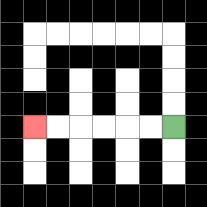{'start': '[7, 5]', 'end': '[1, 5]', 'path_directions': 'L,L,L,L,L,L', 'path_coordinates': '[[7, 5], [6, 5], [5, 5], [4, 5], [3, 5], [2, 5], [1, 5]]'}